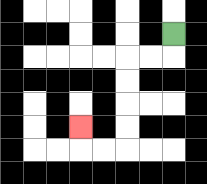{'start': '[7, 1]', 'end': '[3, 5]', 'path_directions': 'D,L,L,D,D,D,D,L,L,U', 'path_coordinates': '[[7, 1], [7, 2], [6, 2], [5, 2], [5, 3], [5, 4], [5, 5], [5, 6], [4, 6], [3, 6], [3, 5]]'}